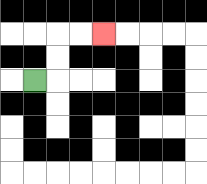{'start': '[1, 3]', 'end': '[4, 1]', 'path_directions': 'R,U,U,R,R', 'path_coordinates': '[[1, 3], [2, 3], [2, 2], [2, 1], [3, 1], [4, 1]]'}